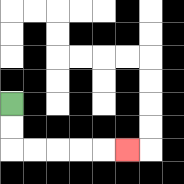{'start': '[0, 4]', 'end': '[5, 6]', 'path_directions': 'D,D,R,R,R,R,R', 'path_coordinates': '[[0, 4], [0, 5], [0, 6], [1, 6], [2, 6], [3, 6], [4, 6], [5, 6]]'}